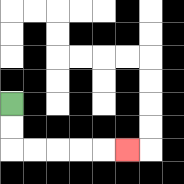{'start': '[0, 4]', 'end': '[5, 6]', 'path_directions': 'D,D,R,R,R,R,R', 'path_coordinates': '[[0, 4], [0, 5], [0, 6], [1, 6], [2, 6], [3, 6], [4, 6], [5, 6]]'}